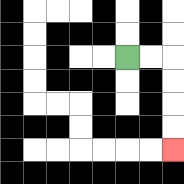{'start': '[5, 2]', 'end': '[7, 6]', 'path_directions': 'R,R,D,D,D,D', 'path_coordinates': '[[5, 2], [6, 2], [7, 2], [7, 3], [7, 4], [7, 5], [7, 6]]'}